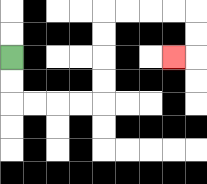{'start': '[0, 2]', 'end': '[7, 2]', 'path_directions': 'D,D,R,R,R,R,U,U,U,U,R,R,R,R,D,D,L', 'path_coordinates': '[[0, 2], [0, 3], [0, 4], [1, 4], [2, 4], [3, 4], [4, 4], [4, 3], [4, 2], [4, 1], [4, 0], [5, 0], [6, 0], [7, 0], [8, 0], [8, 1], [8, 2], [7, 2]]'}